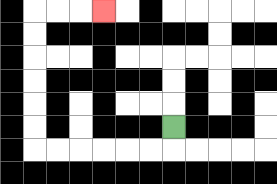{'start': '[7, 5]', 'end': '[4, 0]', 'path_directions': 'D,L,L,L,L,L,L,U,U,U,U,U,U,R,R,R', 'path_coordinates': '[[7, 5], [7, 6], [6, 6], [5, 6], [4, 6], [3, 6], [2, 6], [1, 6], [1, 5], [1, 4], [1, 3], [1, 2], [1, 1], [1, 0], [2, 0], [3, 0], [4, 0]]'}